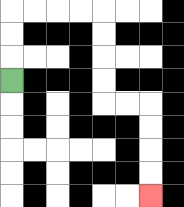{'start': '[0, 3]', 'end': '[6, 8]', 'path_directions': 'U,U,U,R,R,R,R,D,D,D,D,R,R,D,D,D,D', 'path_coordinates': '[[0, 3], [0, 2], [0, 1], [0, 0], [1, 0], [2, 0], [3, 0], [4, 0], [4, 1], [4, 2], [4, 3], [4, 4], [5, 4], [6, 4], [6, 5], [6, 6], [6, 7], [6, 8]]'}